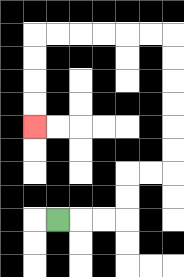{'start': '[2, 9]', 'end': '[1, 5]', 'path_directions': 'R,R,R,U,U,R,R,U,U,U,U,U,U,L,L,L,L,L,L,D,D,D,D', 'path_coordinates': '[[2, 9], [3, 9], [4, 9], [5, 9], [5, 8], [5, 7], [6, 7], [7, 7], [7, 6], [7, 5], [7, 4], [7, 3], [7, 2], [7, 1], [6, 1], [5, 1], [4, 1], [3, 1], [2, 1], [1, 1], [1, 2], [1, 3], [1, 4], [1, 5]]'}